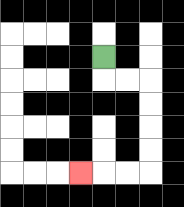{'start': '[4, 2]', 'end': '[3, 7]', 'path_directions': 'D,R,R,D,D,D,D,L,L,L', 'path_coordinates': '[[4, 2], [4, 3], [5, 3], [6, 3], [6, 4], [6, 5], [6, 6], [6, 7], [5, 7], [4, 7], [3, 7]]'}